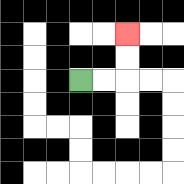{'start': '[3, 3]', 'end': '[5, 1]', 'path_directions': 'R,R,U,U', 'path_coordinates': '[[3, 3], [4, 3], [5, 3], [5, 2], [5, 1]]'}